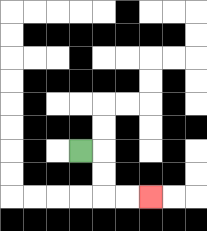{'start': '[3, 6]', 'end': '[6, 8]', 'path_directions': 'R,D,D,R,R', 'path_coordinates': '[[3, 6], [4, 6], [4, 7], [4, 8], [5, 8], [6, 8]]'}